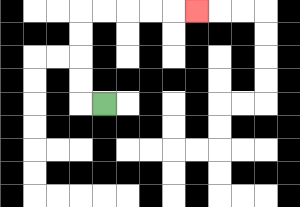{'start': '[4, 4]', 'end': '[8, 0]', 'path_directions': 'L,U,U,U,U,R,R,R,R,R', 'path_coordinates': '[[4, 4], [3, 4], [3, 3], [3, 2], [3, 1], [3, 0], [4, 0], [5, 0], [6, 0], [7, 0], [8, 0]]'}